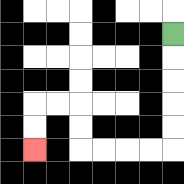{'start': '[7, 1]', 'end': '[1, 6]', 'path_directions': 'D,D,D,D,D,L,L,L,L,U,U,L,L,D,D', 'path_coordinates': '[[7, 1], [7, 2], [7, 3], [7, 4], [7, 5], [7, 6], [6, 6], [5, 6], [4, 6], [3, 6], [3, 5], [3, 4], [2, 4], [1, 4], [1, 5], [1, 6]]'}